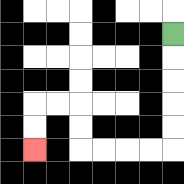{'start': '[7, 1]', 'end': '[1, 6]', 'path_directions': 'D,D,D,D,D,L,L,L,L,U,U,L,L,D,D', 'path_coordinates': '[[7, 1], [7, 2], [7, 3], [7, 4], [7, 5], [7, 6], [6, 6], [5, 6], [4, 6], [3, 6], [3, 5], [3, 4], [2, 4], [1, 4], [1, 5], [1, 6]]'}